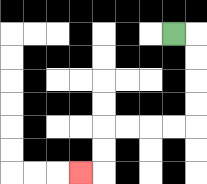{'start': '[7, 1]', 'end': '[3, 7]', 'path_directions': 'R,D,D,D,D,L,L,L,L,D,D,L', 'path_coordinates': '[[7, 1], [8, 1], [8, 2], [8, 3], [8, 4], [8, 5], [7, 5], [6, 5], [5, 5], [4, 5], [4, 6], [4, 7], [3, 7]]'}